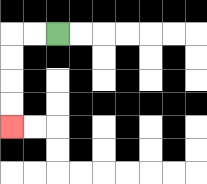{'start': '[2, 1]', 'end': '[0, 5]', 'path_directions': 'L,L,D,D,D,D', 'path_coordinates': '[[2, 1], [1, 1], [0, 1], [0, 2], [0, 3], [0, 4], [0, 5]]'}